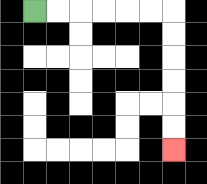{'start': '[1, 0]', 'end': '[7, 6]', 'path_directions': 'R,R,R,R,R,R,D,D,D,D,D,D', 'path_coordinates': '[[1, 0], [2, 0], [3, 0], [4, 0], [5, 0], [6, 0], [7, 0], [7, 1], [7, 2], [7, 3], [7, 4], [7, 5], [7, 6]]'}